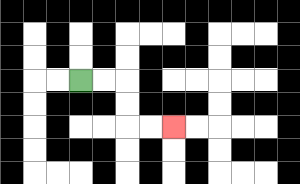{'start': '[3, 3]', 'end': '[7, 5]', 'path_directions': 'R,R,D,D,R,R', 'path_coordinates': '[[3, 3], [4, 3], [5, 3], [5, 4], [5, 5], [6, 5], [7, 5]]'}